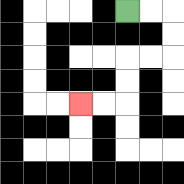{'start': '[5, 0]', 'end': '[3, 4]', 'path_directions': 'R,R,D,D,L,L,D,D,L,L', 'path_coordinates': '[[5, 0], [6, 0], [7, 0], [7, 1], [7, 2], [6, 2], [5, 2], [5, 3], [5, 4], [4, 4], [3, 4]]'}